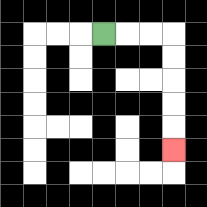{'start': '[4, 1]', 'end': '[7, 6]', 'path_directions': 'R,R,R,D,D,D,D,D', 'path_coordinates': '[[4, 1], [5, 1], [6, 1], [7, 1], [7, 2], [7, 3], [7, 4], [7, 5], [7, 6]]'}